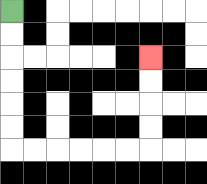{'start': '[0, 0]', 'end': '[6, 2]', 'path_directions': 'D,D,D,D,D,D,R,R,R,R,R,R,U,U,U,U', 'path_coordinates': '[[0, 0], [0, 1], [0, 2], [0, 3], [0, 4], [0, 5], [0, 6], [1, 6], [2, 6], [3, 6], [4, 6], [5, 6], [6, 6], [6, 5], [6, 4], [6, 3], [6, 2]]'}